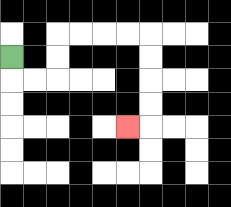{'start': '[0, 2]', 'end': '[5, 5]', 'path_directions': 'D,R,R,U,U,R,R,R,R,D,D,D,D,L', 'path_coordinates': '[[0, 2], [0, 3], [1, 3], [2, 3], [2, 2], [2, 1], [3, 1], [4, 1], [5, 1], [6, 1], [6, 2], [6, 3], [6, 4], [6, 5], [5, 5]]'}